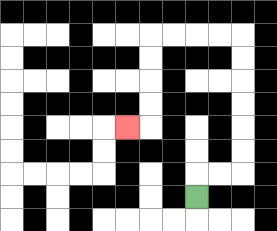{'start': '[8, 8]', 'end': '[5, 5]', 'path_directions': 'U,R,R,U,U,U,U,U,U,L,L,L,L,D,D,D,D,L', 'path_coordinates': '[[8, 8], [8, 7], [9, 7], [10, 7], [10, 6], [10, 5], [10, 4], [10, 3], [10, 2], [10, 1], [9, 1], [8, 1], [7, 1], [6, 1], [6, 2], [6, 3], [6, 4], [6, 5], [5, 5]]'}